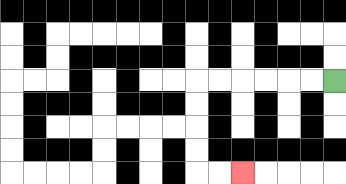{'start': '[14, 3]', 'end': '[10, 7]', 'path_directions': 'L,L,L,L,L,L,D,D,D,D,R,R', 'path_coordinates': '[[14, 3], [13, 3], [12, 3], [11, 3], [10, 3], [9, 3], [8, 3], [8, 4], [8, 5], [8, 6], [8, 7], [9, 7], [10, 7]]'}